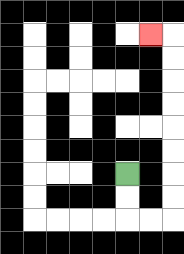{'start': '[5, 7]', 'end': '[6, 1]', 'path_directions': 'D,D,R,R,U,U,U,U,U,U,U,U,L', 'path_coordinates': '[[5, 7], [5, 8], [5, 9], [6, 9], [7, 9], [7, 8], [7, 7], [7, 6], [7, 5], [7, 4], [7, 3], [7, 2], [7, 1], [6, 1]]'}